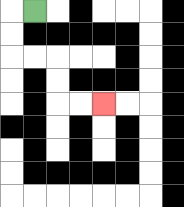{'start': '[1, 0]', 'end': '[4, 4]', 'path_directions': 'L,D,D,R,R,D,D,R,R', 'path_coordinates': '[[1, 0], [0, 0], [0, 1], [0, 2], [1, 2], [2, 2], [2, 3], [2, 4], [3, 4], [4, 4]]'}